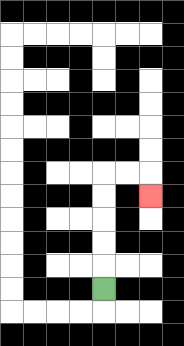{'start': '[4, 12]', 'end': '[6, 8]', 'path_directions': 'U,U,U,U,U,R,R,D', 'path_coordinates': '[[4, 12], [4, 11], [4, 10], [4, 9], [4, 8], [4, 7], [5, 7], [6, 7], [6, 8]]'}